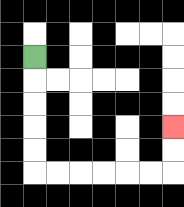{'start': '[1, 2]', 'end': '[7, 5]', 'path_directions': 'D,D,D,D,D,R,R,R,R,R,R,U,U', 'path_coordinates': '[[1, 2], [1, 3], [1, 4], [1, 5], [1, 6], [1, 7], [2, 7], [3, 7], [4, 7], [5, 7], [6, 7], [7, 7], [7, 6], [7, 5]]'}